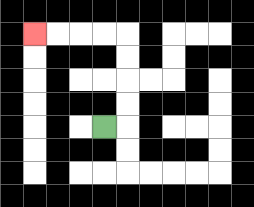{'start': '[4, 5]', 'end': '[1, 1]', 'path_directions': 'R,U,U,U,U,L,L,L,L', 'path_coordinates': '[[4, 5], [5, 5], [5, 4], [5, 3], [5, 2], [5, 1], [4, 1], [3, 1], [2, 1], [1, 1]]'}